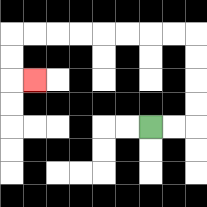{'start': '[6, 5]', 'end': '[1, 3]', 'path_directions': 'R,R,U,U,U,U,L,L,L,L,L,L,L,L,D,D,R', 'path_coordinates': '[[6, 5], [7, 5], [8, 5], [8, 4], [8, 3], [8, 2], [8, 1], [7, 1], [6, 1], [5, 1], [4, 1], [3, 1], [2, 1], [1, 1], [0, 1], [0, 2], [0, 3], [1, 3]]'}